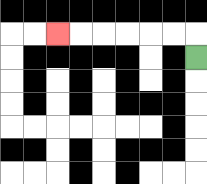{'start': '[8, 2]', 'end': '[2, 1]', 'path_directions': 'U,L,L,L,L,L,L', 'path_coordinates': '[[8, 2], [8, 1], [7, 1], [6, 1], [5, 1], [4, 1], [3, 1], [2, 1]]'}